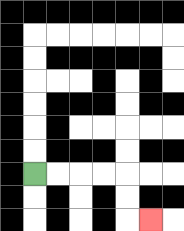{'start': '[1, 7]', 'end': '[6, 9]', 'path_directions': 'R,R,R,R,D,D,R', 'path_coordinates': '[[1, 7], [2, 7], [3, 7], [4, 7], [5, 7], [5, 8], [5, 9], [6, 9]]'}